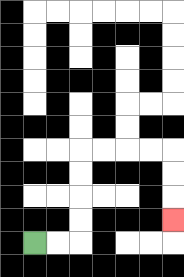{'start': '[1, 10]', 'end': '[7, 9]', 'path_directions': 'R,R,U,U,U,U,R,R,R,R,D,D,D', 'path_coordinates': '[[1, 10], [2, 10], [3, 10], [3, 9], [3, 8], [3, 7], [3, 6], [4, 6], [5, 6], [6, 6], [7, 6], [7, 7], [7, 8], [7, 9]]'}